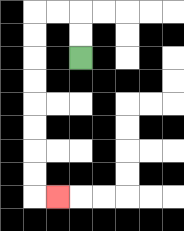{'start': '[3, 2]', 'end': '[2, 8]', 'path_directions': 'U,U,L,L,D,D,D,D,D,D,D,D,R', 'path_coordinates': '[[3, 2], [3, 1], [3, 0], [2, 0], [1, 0], [1, 1], [1, 2], [1, 3], [1, 4], [1, 5], [1, 6], [1, 7], [1, 8], [2, 8]]'}